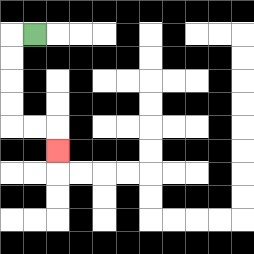{'start': '[1, 1]', 'end': '[2, 6]', 'path_directions': 'L,D,D,D,D,R,R,D', 'path_coordinates': '[[1, 1], [0, 1], [0, 2], [0, 3], [0, 4], [0, 5], [1, 5], [2, 5], [2, 6]]'}